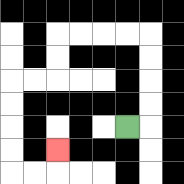{'start': '[5, 5]', 'end': '[2, 6]', 'path_directions': 'R,U,U,U,U,L,L,L,L,D,D,L,L,D,D,D,D,R,R,U', 'path_coordinates': '[[5, 5], [6, 5], [6, 4], [6, 3], [6, 2], [6, 1], [5, 1], [4, 1], [3, 1], [2, 1], [2, 2], [2, 3], [1, 3], [0, 3], [0, 4], [0, 5], [0, 6], [0, 7], [1, 7], [2, 7], [2, 6]]'}